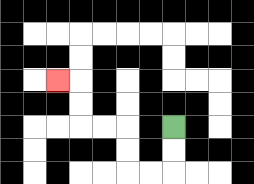{'start': '[7, 5]', 'end': '[2, 3]', 'path_directions': 'D,D,L,L,U,U,L,L,U,U,L', 'path_coordinates': '[[7, 5], [7, 6], [7, 7], [6, 7], [5, 7], [5, 6], [5, 5], [4, 5], [3, 5], [3, 4], [3, 3], [2, 3]]'}